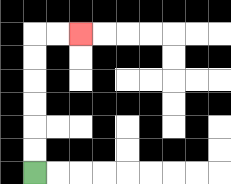{'start': '[1, 7]', 'end': '[3, 1]', 'path_directions': 'U,U,U,U,U,U,R,R', 'path_coordinates': '[[1, 7], [1, 6], [1, 5], [1, 4], [1, 3], [1, 2], [1, 1], [2, 1], [3, 1]]'}